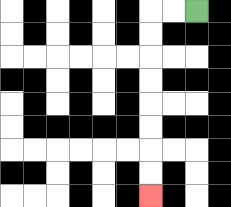{'start': '[8, 0]', 'end': '[6, 8]', 'path_directions': 'L,L,D,D,D,D,D,D,D,D', 'path_coordinates': '[[8, 0], [7, 0], [6, 0], [6, 1], [6, 2], [6, 3], [6, 4], [6, 5], [6, 6], [6, 7], [6, 8]]'}